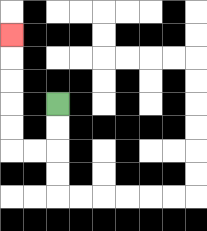{'start': '[2, 4]', 'end': '[0, 1]', 'path_directions': 'D,D,L,L,U,U,U,U,U', 'path_coordinates': '[[2, 4], [2, 5], [2, 6], [1, 6], [0, 6], [0, 5], [0, 4], [0, 3], [0, 2], [0, 1]]'}